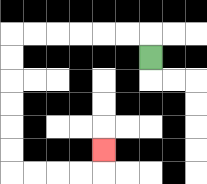{'start': '[6, 2]', 'end': '[4, 6]', 'path_directions': 'U,L,L,L,L,L,L,D,D,D,D,D,D,R,R,R,R,U', 'path_coordinates': '[[6, 2], [6, 1], [5, 1], [4, 1], [3, 1], [2, 1], [1, 1], [0, 1], [0, 2], [0, 3], [0, 4], [0, 5], [0, 6], [0, 7], [1, 7], [2, 7], [3, 7], [4, 7], [4, 6]]'}